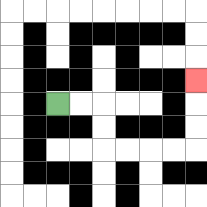{'start': '[2, 4]', 'end': '[8, 3]', 'path_directions': 'R,R,D,D,R,R,R,R,U,U,U', 'path_coordinates': '[[2, 4], [3, 4], [4, 4], [4, 5], [4, 6], [5, 6], [6, 6], [7, 6], [8, 6], [8, 5], [8, 4], [8, 3]]'}